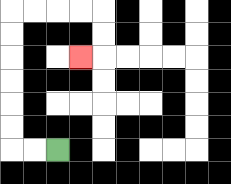{'start': '[2, 6]', 'end': '[3, 2]', 'path_directions': 'L,L,U,U,U,U,U,U,R,R,R,R,D,D,L', 'path_coordinates': '[[2, 6], [1, 6], [0, 6], [0, 5], [0, 4], [0, 3], [0, 2], [0, 1], [0, 0], [1, 0], [2, 0], [3, 0], [4, 0], [4, 1], [4, 2], [3, 2]]'}